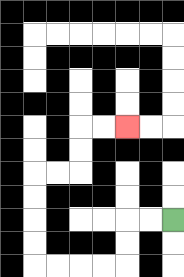{'start': '[7, 9]', 'end': '[5, 5]', 'path_directions': 'L,L,D,D,L,L,L,L,U,U,U,U,R,R,U,U,R,R', 'path_coordinates': '[[7, 9], [6, 9], [5, 9], [5, 10], [5, 11], [4, 11], [3, 11], [2, 11], [1, 11], [1, 10], [1, 9], [1, 8], [1, 7], [2, 7], [3, 7], [3, 6], [3, 5], [4, 5], [5, 5]]'}